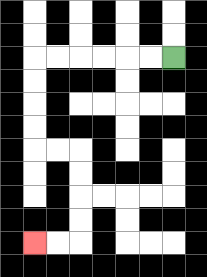{'start': '[7, 2]', 'end': '[1, 10]', 'path_directions': 'L,L,L,L,L,L,D,D,D,D,R,R,D,D,D,D,L,L', 'path_coordinates': '[[7, 2], [6, 2], [5, 2], [4, 2], [3, 2], [2, 2], [1, 2], [1, 3], [1, 4], [1, 5], [1, 6], [2, 6], [3, 6], [3, 7], [3, 8], [3, 9], [3, 10], [2, 10], [1, 10]]'}